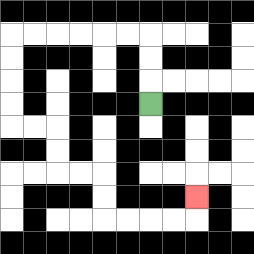{'start': '[6, 4]', 'end': '[8, 8]', 'path_directions': 'U,U,U,L,L,L,L,L,L,D,D,D,D,R,R,D,D,R,R,D,D,R,R,R,R,U', 'path_coordinates': '[[6, 4], [6, 3], [6, 2], [6, 1], [5, 1], [4, 1], [3, 1], [2, 1], [1, 1], [0, 1], [0, 2], [0, 3], [0, 4], [0, 5], [1, 5], [2, 5], [2, 6], [2, 7], [3, 7], [4, 7], [4, 8], [4, 9], [5, 9], [6, 9], [7, 9], [8, 9], [8, 8]]'}